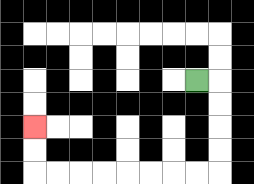{'start': '[8, 3]', 'end': '[1, 5]', 'path_directions': 'R,D,D,D,D,L,L,L,L,L,L,L,L,U,U', 'path_coordinates': '[[8, 3], [9, 3], [9, 4], [9, 5], [9, 6], [9, 7], [8, 7], [7, 7], [6, 7], [5, 7], [4, 7], [3, 7], [2, 7], [1, 7], [1, 6], [1, 5]]'}